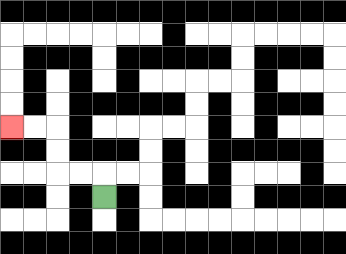{'start': '[4, 8]', 'end': '[0, 5]', 'path_directions': 'U,L,L,U,U,L,L', 'path_coordinates': '[[4, 8], [4, 7], [3, 7], [2, 7], [2, 6], [2, 5], [1, 5], [0, 5]]'}